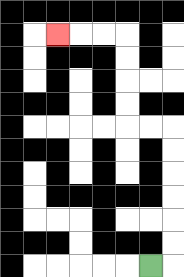{'start': '[6, 11]', 'end': '[2, 1]', 'path_directions': 'R,U,U,U,U,U,U,L,L,U,U,U,U,L,L,L', 'path_coordinates': '[[6, 11], [7, 11], [7, 10], [7, 9], [7, 8], [7, 7], [7, 6], [7, 5], [6, 5], [5, 5], [5, 4], [5, 3], [5, 2], [5, 1], [4, 1], [3, 1], [2, 1]]'}